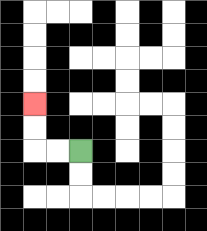{'start': '[3, 6]', 'end': '[1, 4]', 'path_directions': 'L,L,U,U', 'path_coordinates': '[[3, 6], [2, 6], [1, 6], [1, 5], [1, 4]]'}